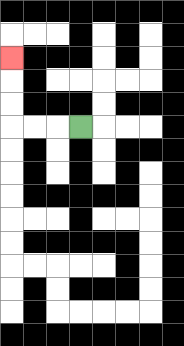{'start': '[3, 5]', 'end': '[0, 2]', 'path_directions': 'L,L,L,U,U,U', 'path_coordinates': '[[3, 5], [2, 5], [1, 5], [0, 5], [0, 4], [0, 3], [0, 2]]'}